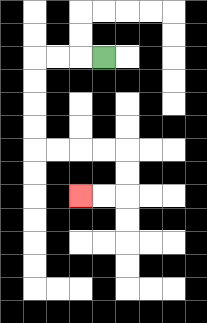{'start': '[4, 2]', 'end': '[3, 8]', 'path_directions': 'L,L,L,D,D,D,D,R,R,R,R,D,D,L,L', 'path_coordinates': '[[4, 2], [3, 2], [2, 2], [1, 2], [1, 3], [1, 4], [1, 5], [1, 6], [2, 6], [3, 6], [4, 6], [5, 6], [5, 7], [5, 8], [4, 8], [3, 8]]'}